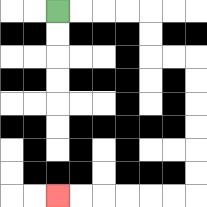{'start': '[2, 0]', 'end': '[2, 8]', 'path_directions': 'R,R,R,R,D,D,R,R,D,D,D,D,D,D,L,L,L,L,L,L', 'path_coordinates': '[[2, 0], [3, 0], [4, 0], [5, 0], [6, 0], [6, 1], [6, 2], [7, 2], [8, 2], [8, 3], [8, 4], [8, 5], [8, 6], [8, 7], [8, 8], [7, 8], [6, 8], [5, 8], [4, 8], [3, 8], [2, 8]]'}